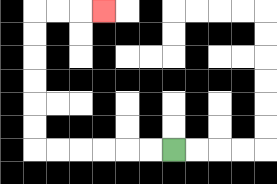{'start': '[7, 6]', 'end': '[4, 0]', 'path_directions': 'L,L,L,L,L,L,U,U,U,U,U,U,R,R,R', 'path_coordinates': '[[7, 6], [6, 6], [5, 6], [4, 6], [3, 6], [2, 6], [1, 6], [1, 5], [1, 4], [1, 3], [1, 2], [1, 1], [1, 0], [2, 0], [3, 0], [4, 0]]'}